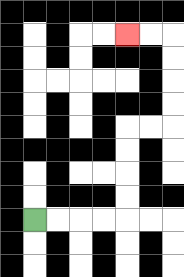{'start': '[1, 9]', 'end': '[5, 1]', 'path_directions': 'R,R,R,R,U,U,U,U,R,R,U,U,U,U,L,L', 'path_coordinates': '[[1, 9], [2, 9], [3, 9], [4, 9], [5, 9], [5, 8], [5, 7], [5, 6], [5, 5], [6, 5], [7, 5], [7, 4], [7, 3], [7, 2], [7, 1], [6, 1], [5, 1]]'}